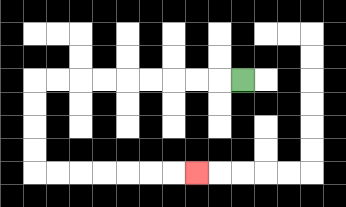{'start': '[10, 3]', 'end': '[8, 7]', 'path_directions': 'L,L,L,L,L,L,L,L,L,D,D,D,D,R,R,R,R,R,R,R', 'path_coordinates': '[[10, 3], [9, 3], [8, 3], [7, 3], [6, 3], [5, 3], [4, 3], [3, 3], [2, 3], [1, 3], [1, 4], [1, 5], [1, 6], [1, 7], [2, 7], [3, 7], [4, 7], [5, 7], [6, 7], [7, 7], [8, 7]]'}